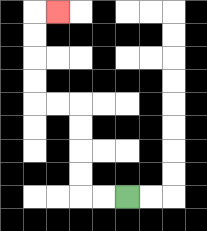{'start': '[5, 8]', 'end': '[2, 0]', 'path_directions': 'L,L,U,U,U,U,L,L,U,U,U,U,R', 'path_coordinates': '[[5, 8], [4, 8], [3, 8], [3, 7], [3, 6], [3, 5], [3, 4], [2, 4], [1, 4], [1, 3], [1, 2], [1, 1], [1, 0], [2, 0]]'}